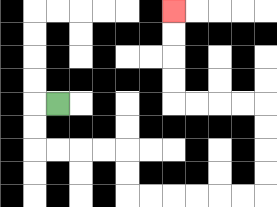{'start': '[2, 4]', 'end': '[7, 0]', 'path_directions': 'L,D,D,R,R,R,R,D,D,R,R,R,R,R,R,U,U,U,U,L,L,L,L,U,U,U,U', 'path_coordinates': '[[2, 4], [1, 4], [1, 5], [1, 6], [2, 6], [3, 6], [4, 6], [5, 6], [5, 7], [5, 8], [6, 8], [7, 8], [8, 8], [9, 8], [10, 8], [11, 8], [11, 7], [11, 6], [11, 5], [11, 4], [10, 4], [9, 4], [8, 4], [7, 4], [7, 3], [7, 2], [7, 1], [7, 0]]'}